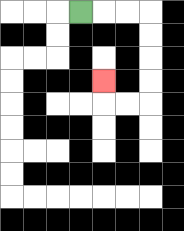{'start': '[3, 0]', 'end': '[4, 3]', 'path_directions': 'R,R,R,D,D,D,D,L,L,U', 'path_coordinates': '[[3, 0], [4, 0], [5, 0], [6, 0], [6, 1], [6, 2], [6, 3], [6, 4], [5, 4], [4, 4], [4, 3]]'}